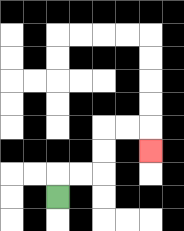{'start': '[2, 8]', 'end': '[6, 6]', 'path_directions': 'U,R,R,U,U,R,R,D', 'path_coordinates': '[[2, 8], [2, 7], [3, 7], [4, 7], [4, 6], [4, 5], [5, 5], [6, 5], [6, 6]]'}